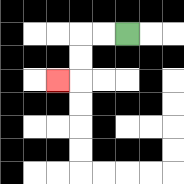{'start': '[5, 1]', 'end': '[2, 3]', 'path_directions': 'L,L,D,D,L', 'path_coordinates': '[[5, 1], [4, 1], [3, 1], [3, 2], [3, 3], [2, 3]]'}